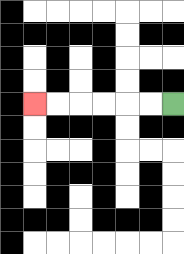{'start': '[7, 4]', 'end': '[1, 4]', 'path_directions': 'L,L,L,L,L,L', 'path_coordinates': '[[7, 4], [6, 4], [5, 4], [4, 4], [3, 4], [2, 4], [1, 4]]'}